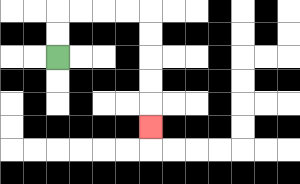{'start': '[2, 2]', 'end': '[6, 5]', 'path_directions': 'U,U,R,R,R,R,D,D,D,D,D', 'path_coordinates': '[[2, 2], [2, 1], [2, 0], [3, 0], [4, 0], [5, 0], [6, 0], [6, 1], [6, 2], [6, 3], [6, 4], [6, 5]]'}